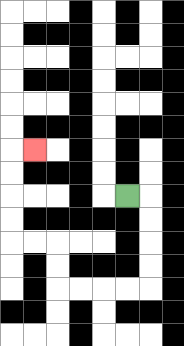{'start': '[5, 8]', 'end': '[1, 6]', 'path_directions': 'R,D,D,D,D,L,L,L,L,U,U,L,L,U,U,U,U,R', 'path_coordinates': '[[5, 8], [6, 8], [6, 9], [6, 10], [6, 11], [6, 12], [5, 12], [4, 12], [3, 12], [2, 12], [2, 11], [2, 10], [1, 10], [0, 10], [0, 9], [0, 8], [0, 7], [0, 6], [1, 6]]'}